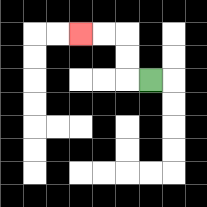{'start': '[6, 3]', 'end': '[3, 1]', 'path_directions': 'L,U,U,L,L', 'path_coordinates': '[[6, 3], [5, 3], [5, 2], [5, 1], [4, 1], [3, 1]]'}